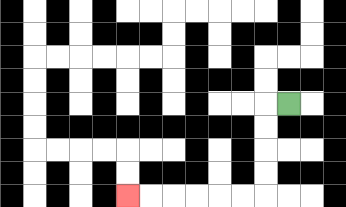{'start': '[12, 4]', 'end': '[5, 8]', 'path_directions': 'L,D,D,D,D,L,L,L,L,L,L', 'path_coordinates': '[[12, 4], [11, 4], [11, 5], [11, 6], [11, 7], [11, 8], [10, 8], [9, 8], [8, 8], [7, 8], [6, 8], [5, 8]]'}